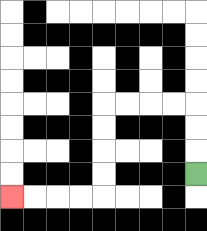{'start': '[8, 7]', 'end': '[0, 8]', 'path_directions': 'U,U,U,L,L,L,L,D,D,D,D,L,L,L,L', 'path_coordinates': '[[8, 7], [8, 6], [8, 5], [8, 4], [7, 4], [6, 4], [5, 4], [4, 4], [4, 5], [4, 6], [4, 7], [4, 8], [3, 8], [2, 8], [1, 8], [0, 8]]'}